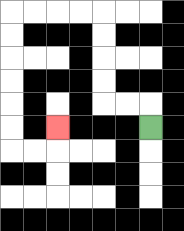{'start': '[6, 5]', 'end': '[2, 5]', 'path_directions': 'U,L,L,U,U,U,U,L,L,L,L,D,D,D,D,D,D,R,R,U', 'path_coordinates': '[[6, 5], [6, 4], [5, 4], [4, 4], [4, 3], [4, 2], [4, 1], [4, 0], [3, 0], [2, 0], [1, 0], [0, 0], [0, 1], [0, 2], [0, 3], [0, 4], [0, 5], [0, 6], [1, 6], [2, 6], [2, 5]]'}